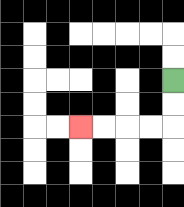{'start': '[7, 3]', 'end': '[3, 5]', 'path_directions': 'D,D,L,L,L,L', 'path_coordinates': '[[7, 3], [7, 4], [7, 5], [6, 5], [5, 5], [4, 5], [3, 5]]'}